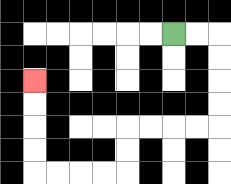{'start': '[7, 1]', 'end': '[1, 3]', 'path_directions': 'R,R,D,D,D,D,L,L,L,L,D,D,L,L,L,L,U,U,U,U', 'path_coordinates': '[[7, 1], [8, 1], [9, 1], [9, 2], [9, 3], [9, 4], [9, 5], [8, 5], [7, 5], [6, 5], [5, 5], [5, 6], [5, 7], [4, 7], [3, 7], [2, 7], [1, 7], [1, 6], [1, 5], [1, 4], [1, 3]]'}